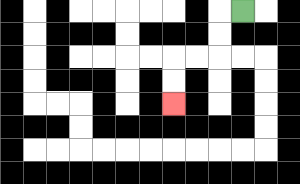{'start': '[10, 0]', 'end': '[7, 4]', 'path_directions': 'L,D,D,L,L,D,D', 'path_coordinates': '[[10, 0], [9, 0], [9, 1], [9, 2], [8, 2], [7, 2], [7, 3], [7, 4]]'}